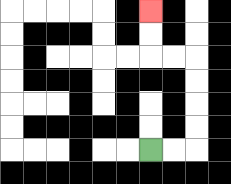{'start': '[6, 6]', 'end': '[6, 0]', 'path_directions': 'R,R,U,U,U,U,L,L,U,U', 'path_coordinates': '[[6, 6], [7, 6], [8, 6], [8, 5], [8, 4], [8, 3], [8, 2], [7, 2], [6, 2], [6, 1], [6, 0]]'}